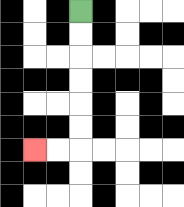{'start': '[3, 0]', 'end': '[1, 6]', 'path_directions': 'D,D,D,D,D,D,L,L', 'path_coordinates': '[[3, 0], [3, 1], [3, 2], [3, 3], [3, 4], [3, 5], [3, 6], [2, 6], [1, 6]]'}